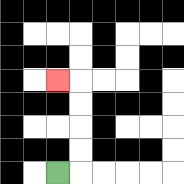{'start': '[2, 7]', 'end': '[2, 3]', 'path_directions': 'R,U,U,U,U,L', 'path_coordinates': '[[2, 7], [3, 7], [3, 6], [3, 5], [3, 4], [3, 3], [2, 3]]'}